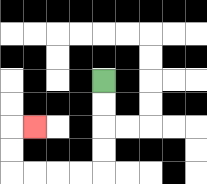{'start': '[4, 3]', 'end': '[1, 5]', 'path_directions': 'D,D,D,D,L,L,L,L,U,U,R', 'path_coordinates': '[[4, 3], [4, 4], [4, 5], [4, 6], [4, 7], [3, 7], [2, 7], [1, 7], [0, 7], [0, 6], [0, 5], [1, 5]]'}